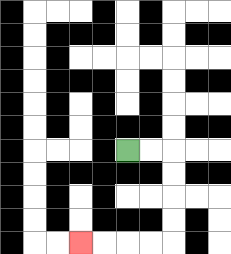{'start': '[5, 6]', 'end': '[3, 10]', 'path_directions': 'R,R,D,D,D,D,L,L,L,L', 'path_coordinates': '[[5, 6], [6, 6], [7, 6], [7, 7], [7, 8], [7, 9], [7, 10], [6, 10], [5, 10], [4, 10], [3, 10]]'}